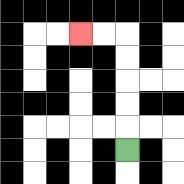{'start': '[5, 6]', 'end': '[3, 1]', 'path_directions': 'U,U,U,U,U,L,L', 'path_coordinates': '[[5, 6], [5, 5], [5, 4], [5, 3], [5, 2], [5, 1], [4, 1], [3, 1]]'}